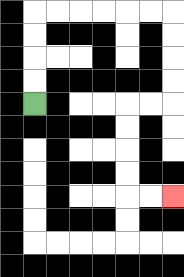{'start': '[1, 4]', 'end': '[7, 8]', 'path_directions': 'U,U,U,U,R,R,R,R,R,R,D,D,D,D,L,L,D,D,D,D,R,R', 'path_coordinates': '[[1, 4], [1, 3], [1, 2], [1, 1], [1, 0], [2, 0], [3, 0], [4, 0], [5, 0], [6, 0], [7, 0], [7, 1], [7, 2], [7, 3], [7, 4], [6, 4], [5, 4], [5, 5], [5, 6], [5, 7], [5, 8], [6, 8], [7, 8]]'}